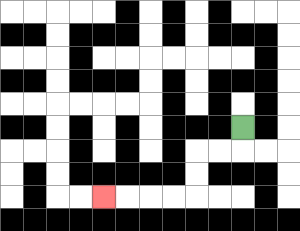{'start': '[10, 5]', 'end': '[4, 8]', 'path_directions': 'D,L,L,D,D,L,L,L,L', 'path_coordinates': '[[10, 5], [10, 6], [9, 6], [8, 6], [8, 7], [8, 8], [7, 8], [6, 8], [5, 8], [4, 8]]'}